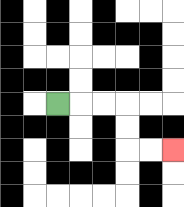{'start': '[2, 4]', 'end': '[7, 6]', 'path_directions': 'R,R,R,D,D,R,R', 'path_coordinates': '[[2, 4], [3, 4], [4, 4], [5, 4], [5, 5], [5, 6], [6, 6], [7, 6]]'}